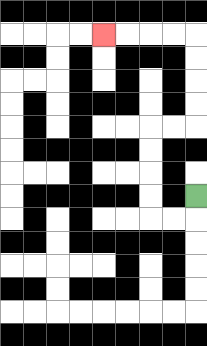{'start': '[8, 8]', 'end': '[4, 1]', 'path_directions': 'D,L,L,U,U,U,U,R,R,U,U,U,U,L,L,L,L', 'path_coordinates': '[[8, 8], [8, 9], [7, 9], [6, 9], [6, 8], [6, 7], [6, 6], [6, 5], [7, 5], [8, 5], [8, 4], [8, 3], [8, 2], [8, 1], [7, 1], [6, 1], [5, 1], [4, 1]]'}